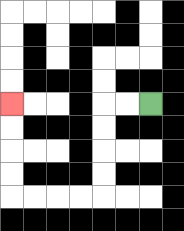{'start': '[6, 4]', 'end': '[0, 4]', 'path_directions': 'L,L,D,D,D,D,L,L,L,L,U,U,U,U', 'path_coordinates': '[[6, 4], [5, 4], [4, 4], [4, 5], [4, 6], [4, 7], [4, 8], [3, 8], [2, 8], [1, 8], [0, 8], [0, 7], [0, 6], [0, 5], [0, 4]]'}